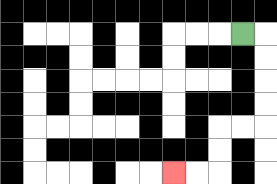{'start': '[10, 1]', 'end': '[7, 7]', 'path_directions': 'R,D,D,D,D,L,L,D,D,L,L', 'path_coordinates': '[[10, 1], [11, 1], [11, 2], [11, 3], [11, 4], [11, 5], [10, 5], [9, 5], [9, 6], [9, 7], [8, 7], [7, 7]]'}